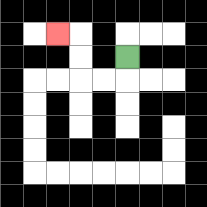{'start': '[5, 2]', 'end': '[2, 1]', 'path_directions': 'D,L,L,U,U,L', 'path_coordinates': '[[5, 2], [5, 3], [4, 3], [3, 3], [3, 2], [3, 1], [2, 1]]'}